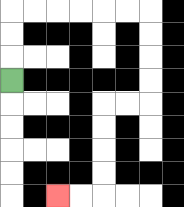{'start': '[0, 3]', 'end': '[2, 8]', 'path_directions': 'U,U,U,R,R,R,R,R,R,D,D,D,D,L,L,D,D,D,D,L,L', 'path_coordinates': '[[0, 3], [0, 2], [0, 1], [0, 0], [1, 0], [2, 0], [3, 0], [4, 0], [5, 0], [6, 0], [6, 1], [6, 2], [6, 3], [6, 4], [5, 4], [4, 4], [4, 5], [4, 6], [4, 7], [4, 8], [3, 8], [2, 8]]'}